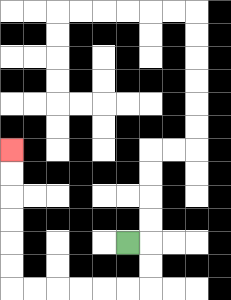{'start': '[5, 10]', 'end': '[0, 6]', 'path_directions': 'R,D,D,L,L,L,L,L,L,U,U,U,U,U,U', 'path_coordinates': '[[5, 10], [6, 10], [6, 11], [6, 12], [5, 12], [4, 12], [3, 12], [2, 12], [1, 12], [0, 12], [0, 11], [0, 10], [0, 9], [0, 8], [0, 7], [0, 6]]'}